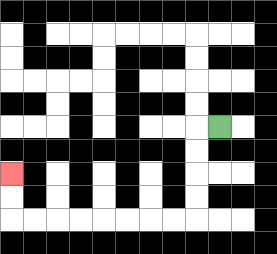{'start': '[9, 5]', 'end': '[0, 7]', 'path_directions': 'L,D,D,D,D,L,L,L,L,L,L,L,L,U,U', 'path_coordinates': '[[9, 5], [8, 5], [8, 6], [8, 7], [8, 8], [8, 9], [7, 9], [6, 9], [5, 9], [4, 9], [3, 9], [2, 9], [1, 9], [0, 9], [0, 8], [0, 7]]'}